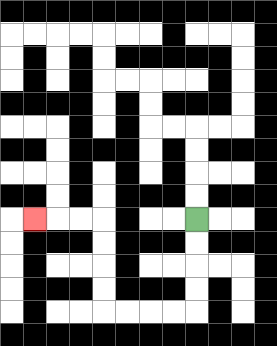{'start': '[8, 9]', 'end': '[1, 9]', 'path_directions': 'D,D,D,D,L,L,L,L,U,U,U,U,L,L,L', 'path_coordinates': '[[8, 9], [8, 10], [8, 11], [8, 12], [8, 13], [7, 13], [6, 13], [5, 13], [4, 13], [4, 12], [4, 11], [4, 10], [4, 9], [3, 9], [2, 9], [1, 9]]'}